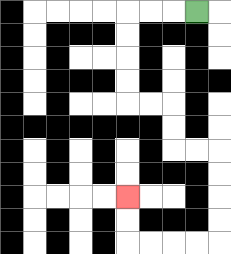{'start': '[8, 0]', 'end': '[5, 8]', 'path_directions': 'L,L,L,D,D,D,D,R,R,D,D,R,R,D,D,D,D,L,L,L,L,U,U', 'path_coordinates': '[[8, 0], [7, 0], [6, 0], [5, 0], [5, 1], [5, 2], [5, 3], [5, 4], [6, 4], [7, 4], [7, 5], [7, 6], [8, 6], [9, 6], [9, 7], [9, 8], [9, 9], [9, 10], [8, 10], [7, 10], [6, 10], [5, 10], [5, 9], [5, 8]]'}